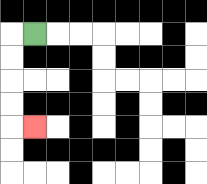{'start': '[1, 1]', 'end': '[1, 5]', 'path_directions': 'L,D,D,D,D,R', 'path_coordinates': '[[1, 1], [0, 1], [0, 2], [0, 3], [0, 4], [0, 5], [1, 5]]'}